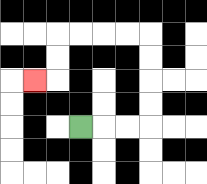{'start': '[3, 5]', 'end': '[1, 3]', 'path_directions': 'R,R,R,U,U,U,U,L,L,L,L,D,D,L', 'path_coordinates': '[[3, 5], [4, 5], [5, 5], [6, 5], [6, 4], [6, 3], [6, 2], [6, 1], [5, 1], [4, 1], [3, 1], [2, 1], [2, 2], [2, 3], [1, 3]]'}